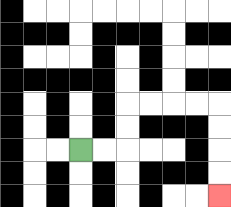{'start': '[3, 6]', 'end': '[9, 8]', 'path_directions': 'R,R,U,U,R,R,R,R,D,D,D,D', 'path_coordinates': '[[3, 6], [4, 6], [5, 6], [5, 5], [5, 4], [6, 4], [7, 4], [8, 4], [9, 4], [9, 5], [9, 6], [9, 7], [9, 8]]'}